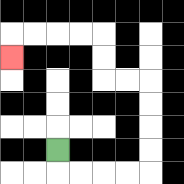{'start': '[2, 6]', 'end': '[0, 2]', 'path_directions': 'D,R,R,R,R,U,U,U,U,L,L,U,U,L,L,L,L,D', 'path_coordinates': '[[2, 6], [2, 7], [3, 7], [4, 7], [5, 7], [6, 7], [6, 6], [6, 5], [6, 4], [6, 3], [5, 3], [4, 3], [4, 2], [4, 1], [3, 1], [2, 1], [1, 1], [0, 1], [0, 2]]'}